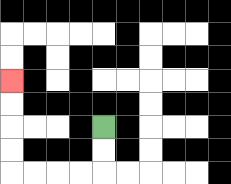{'start': '[4, 5]', 'end': '[0, 3]', 'path_directions': 'D,D,L,L,L,L,U,U,U,U', 'path_coordinates': '[[4, 5], [4, 6], [4, 7], [3, 7], [2, 7], [1, 7], [0, 7], [0, 6], [0, 5], [0, 4], [0, 3]]'}